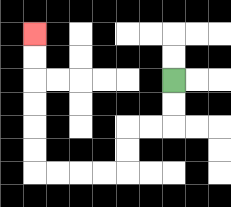{'start': '[7, 3]', 'end': '[1, 1]', 'path_directions': 'D,D,L,L,D,D,L,L,L,L,U,U,U,U,U,U', 'path_coordinates': '[[7, 3], [7, 4], [7, 5], [6, 5], [5, 5], [5, 6], [5, 7], [4, 7], [3, 7], [2, 7], [1, 7], [1, 6], [1, 5], [1, 4], [1, 3], [1, 2], [1, 1]]'}